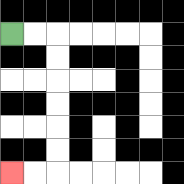{'start': '[0, 1]', 'end': '[0, 7]', 'path_directions': 'R,R,D,D,D,D,D,D,L,L', 'path_coordinates': '[[0, 1], [1, 1], [2, 1], [2, 2], [2, 3], [2, 4], [2, 5], [2, 6], [2, 7], [1, 7], [0, 7]]'}